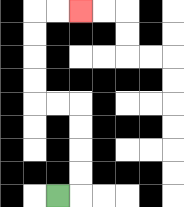{'start': '[2, 8]', 'end': '[3, 0]', 'path_directions': 'R,U,U,U,U,L,L,U,U,U,U,R,R', 'path_coordinates': '[[2, 8], [3, 8], [3, 7], [3, 6], [3, 5], [3, 4], [2, 4], [1, 4], [1, 3], [1, 2], [1, 1], [1, 0], [2, 0], [3, 0]]'}